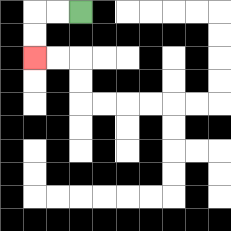{'start': '[3, 0]', 'end': '[1, 2]', 'path_directions': 'L,L,D,D', 'path_coordinates': '[[3, 0], [2, 0], [1, 0], [1, 1], [1, 2]]'}